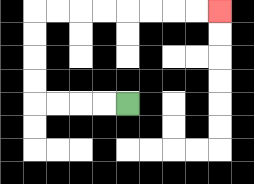{'start': '[5, 4]', 'end': '[9, 0]', 'path_directions': 'L,L,L,L,U,U,U,U,R,R,R,R,R,R,R,R', 'path_coordinates': '[[5, 4], [4, 4], [3, 4], [2, 4], [1, 4], [1, 3], [1, 2], [1, 1], [1, 0], [2, 0], [3, 0], [4, 0], [5, 0], [6, 0], [7, 0], [8, 0], [9, 0]]'}